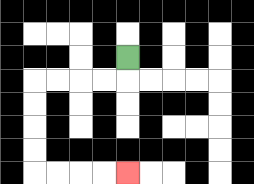{'start': '[5, 2]', 'end': '[5, 7]', 'path_directions': 'D,L,L,L,L,D,D,D,D,R,R,R,R', 'path_coordinates': '[[5, 2], [5, 3], [4, 3], [3, 3], [2, 3], [1, 3], [1, 4], [1, 5], [1, 6], [1, 7], [2, 7], [3, 7], [4, 7], [5, 7]]'}